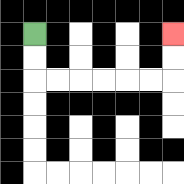{'start': '[1, 1]', 'end': '[7, 1]', 'path_directions': 'D,D,R,R,R,R,R,R,U,U', 'path_coordinates': '[[1, 1], [1, 2], [1, 3], [2, 3], [3, 3], [4, 3], [5, 3], [6, 3], [7, 3], [7, 2], [7, 1]]'}